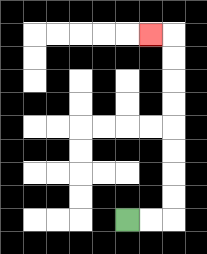{'start': '[5, 9]', 'end': '[6, 1]', 'path_directions': 'R,R,U,U,U,U,U,U,U,U,L', 'path_coordinates': '[[5, 9], [6, 9], [7, 9], [7, 8], [7, 7], [7, 6], [7, 5], [7, 4], [7, 3], [7, 2], [7, 1], [6, 1]]'}